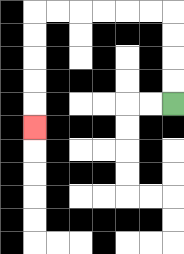{'start': '[7, 4]', 'end': '[1, 5]', 'path_directions': 'U,U,U,U,L,L,L,L,L,L,D,D,D,D,D', 'path_coordinates': '[[7, 4], [7, 3], [7, 2], [7, 1], [7, 0], [6, 0], [5, 0], [4, 0], [3, 0], [2, 0], [1, 0], [1, 1], [1, 2], [1, 3], [1, 4], [1, 5]]'}